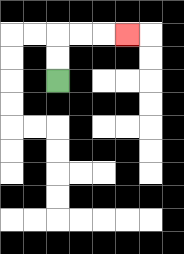{'start': '[2, 3]', 'end': '[5, 1]', 'path_directions': 'U,U,R,R,R', 'path_coordinates': '[[2, 3], [2, 2], [2, 1], [3, 1], [4, 1], [5, 1]]'}